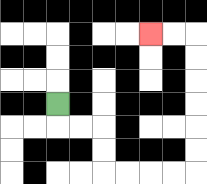{'start': '[2, 4]', 'end': '[6, 1]', 'path_directions': 'D,R,R,D,D,R,R,R,R,U,U,U,U,U,U,L,L', 'path_coordinates': '[[2, 4], [2, 5], [3, 5], [4, 5], [4, 6], [4, 7], [5, 7], [6, 7], [7, 7], [8, 7], [8, 6], [8, 5], [8, 4], [8, 3], [8, 2], [8, 1], [7, 1], [6, 1]]'}